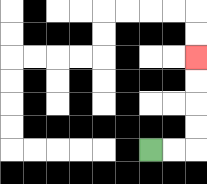{'start': '[6, 6]', 'end': '[8, 2]', 'path_directions': 'R,R,U,U,U,U', 'path_coordinates': '[[6, 6], [7, 6], [8, 6], [8, 5], [8, 4], [8, 3], [8, 2]]'}